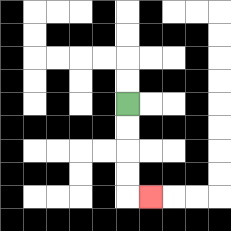{'start': '[5, 4]', 'end': '[6, 8]', 'path_directions': 'D,D,D,D,R', 'path_coordinates': '[[5, 4], [5, 5], [5, 6], [5, 7], [5, 8], [6, 8]]'}